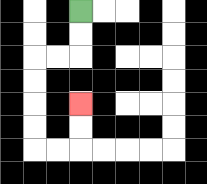{'start': '[3, 0]', 'end': '[3, 4]', 'path_directions': 'D,D,L,L,D,D,D,D,R,R,U,U', 'path_coordinates': '[[3, 0], [3, 1], [3, 2], [2, 2], [1, 2], [1, 3], [1, 4], [1, 5], [1, 6], [2, 6], [3, 6], [3, 5], [3, 4]]'}